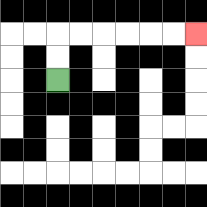{'start': '[2, 3]', 'end': '[8, 1]', 'path_directions': 'U,U,R,R,R,R,R,R', 'path_coordinates': '[[2, 3], [2, 2], [2, 1], [3, 1], [4, 1], [5, 1], [6, 1], [7, 1], [8, 1]]'}